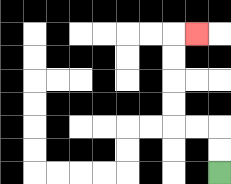{'start': '[9, 7]', 'end': '[8, 1]', 'path_directions': 'U,U,L,L,U,U,U,U,R', 'path_coordinates': '[[9, 7], [9, 6], [9, 5], [8, 5], [7, 5], [7, 4], [7, 3], [7, 2], [7, 1], [8, 1]]'}